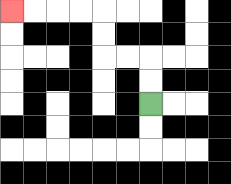{'start': '[6, 4]', 'end': '[0, 0]', 'path_directions': 'U,U,L,L,U,U,L,L,L,L', 'path_coordinates': '[[6, 4], [6, 3], [6, 2], [5, 2], [4, 2], [4, 1], [4, 0], [3, 0], [2, 0], [1, 0], [0, 0]]'}